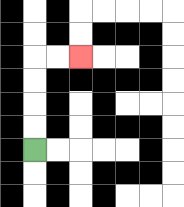{'start': '[1, 6]', 'end': '[3, 2]', 'path_directions': 'U,U,U,U,R,R', 'path_coordinates': '[[1, 6], [1, 5], [1, 4], [1, 3], [1, 2], [2, 2], [3, 2]]'}